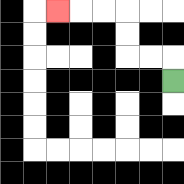{'start': '[7, 3]', 'end': '[2, 0]', 'path_directions': 'U,L,L,U,U,L,L,L', 'path_coordinates': '[[7, 3], [7, 2], [6, 2], [5, 2], [5, 1], [5, 0], [4, 0], [3, 0], [2, 0]]'}